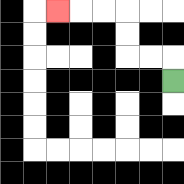{'start': '[7, 3]', 'end': '[2, 0]', 'path_directions': 'U,L,L,U,U,L,L,L', 'path_coordinates': '[[7, 3], [7, 2], [6, 2], [5, 2], [5, 1], [5, 0], [4, 0], [3, 0], [2, 0]]'}